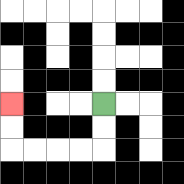{'start': '[4, 4]', 'end': '[0, 4]', 'path_directions': 'D,D,L,L,L,L,U,U', 'path_coordinates': '[[4, 4], [4, 5], [4, 6], [3, 6], [2, 6], [1, 6], [0, 6], [0, 5], [0, 4]]'}